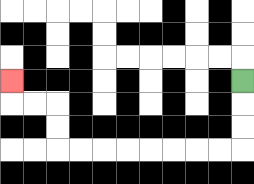{'start': '[10, 3]', 'end': '[0, 3]', 'path_directions': 'D,D,D,L,L,L,L,L,L,L,L,U,U,L,L,U', 'path_coordinates': '[[10, 3], [10, 4], [10, 5], [10, 6], [9, 6], [8, 6], [7, 6], [6, 6], [5, 6], [4, 6], [3, 6], [2, 6], [2, 5], [2, 4], [1, 4], [0, 4], [0, 3]]'}